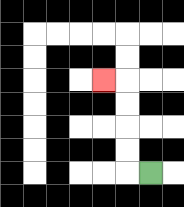{'start': '[6, 7]', 'end': '[4, 3]', 'path_directions': 'L,U,U,U,U,L', 'path_coordinates': '[[6, 7], [5, 7], [5, 6], [5, 5], [5, 4], [5, 3], [4, 3]]'}